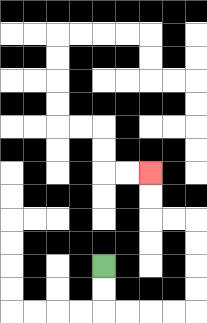{'start': '[4, 11]', 'end': '[6, 7]', 'path_directions': 'D,D,R,R,R,R,U,U,U,U,L,L,U,U', 'path_coordinates': '[[4, 11], [4, 12], [4, 13], [5, 13], [6, 13], [7, 13], [8, 13], [8, 12], [8, 11], [8, 10], [8, 9], [7, 9], [6, 9], [6, 8], [6, 7]]'}